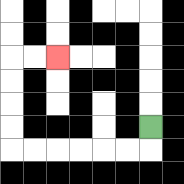{'start': '[6, 5]', 'end': '[2, 2]', 'path_directions': 'D,L,L,L,L,L,L,U,U,U,U,R,R', 'path_coordinates': '[[6, 5], [6, 6], [5, 6], [4, 6], [3, 6], [2, 6], [1, 6], [0, 6], [0, 5], [0, 4], [0, 3], [0, 2], [1, 2], [2, 2]]'}